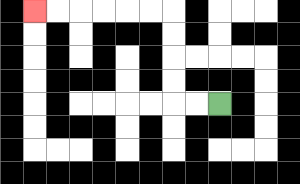{'start': '[9, 4]', 'end': '[1, 0]', 'path_directions': 'L,L,U,U,U,U,L,L,L,L,L,L', 'path_coordinates': '[[9, 4], [8, 4], [7, 4], [7, 3], [7, 2], [7, 1], [7, 0], [6, 0], [5, 0], [4, 0], [3, 0], [2, 0], [1, 0]]'}